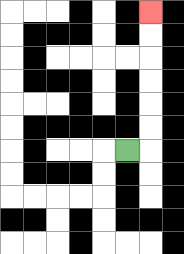{'start': '[5, 6]', 'end': '[6, 0]', 'path_directions': 'R,U,U,U,U,U,U', 'path_coordinates': '[[5, 6], [6, 6], [6, 5], [6, 4], [6, 3], [6, 2], [6, 1], [6, 0]]'}